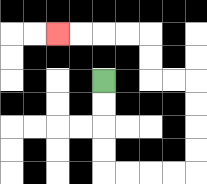{'start': '[4, 3]', 'end': '[2, 1]', 'path_directions': 'D,D,D,D,R,R,R,R,U,U,U,U,L,L,U,U,L,L,L,L', 'path_coordinates': '[[4, 3], [4, 4], [4, 5], [4, 6], [4, 7], [5, 7], [6, 7], [7, 7], [8, 7], [8, 6], [8, 5], [8, 4], [8, 3], [7, 3], [6, 3], [6, 2], [6, 1], [5, 1], [4, 1], [3, 1], [2, 1]]'}